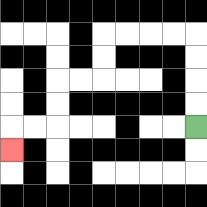{'start': '[8, 5]', 'end': '[0, 6]', 'path_directions': 'U,U,U,U,L,L,L,L,D,D,L,L,D,D,L,L,D', 'path_coordinates': '[[8, 5], [8, 4], [8, 3], [8, 2], [8, 1], [7, 1], [6, 1], [5, 1], [4, 1], [4, 2], [4, 3], [3, 3], [2, 3], [2, 4], [2, 5], [1, 5], [0, 5], [0, 6]]'}